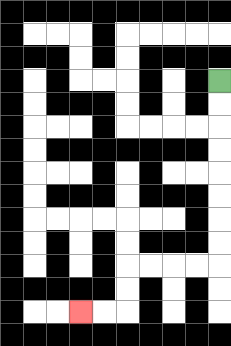{'start': '[9, 3]', 'end': '[3, 13]', 'path_directions': 'D,D,D,D,D,D,D,D,L,L,L,L,D,D,L,L', 'path_coordinates': '[[9, 3], [9, 4], [9, 5], [9, 6], [9, 7], [9, 8], [9, 9], [9, 10], [9, 11], [8, 11], [7, 11], [6, 11], [5, 11], [5, 12], [5, 13], [4, 13], [3, 13]]'}